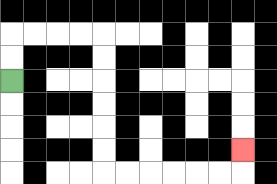{'start': '[0, 3]', 'end': '[10, 6]', 'path_directions': 'U,U,R,R,R,R,D,D,D,D,D,D,R,R,R,R,R,R,U', 'path_coordinates': '[[0, 3], [0, 2], [0, 1], [1, 1], [2, 1], [3, 1], [4, 1], [4, 2], [4, 3], [4, 4], [4, 5], [4, 6], [4, 7], [5, 7], [6, 7], [7, 7], [8, 7], [9, 7], [10, 7], [10, 6]]'}